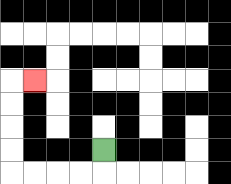{'start': '[4, 6]', 'end': '[1, 3]', 'path_directions': 'D,L,L,L,L,U,U,U,U,R', 'path_coordinates': '[[4, 6], [4, 7], [3, 7], [2, 7], [1, 7], [0, 7], [0, 6], [0, 5], [0, 4], [0, 3], [1, 3]]'}